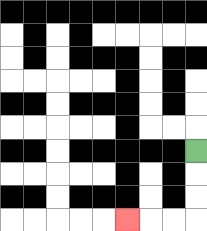{'start': '[8, 6]', 'end': '[5, 9]', 'path_directions': 'D,D,D,L,L,L', 'path_coordinates': '[[8, 6], [8, 7], [8, 8], [8, 9], [7, 9], [6, 9], [5, 9]]'}